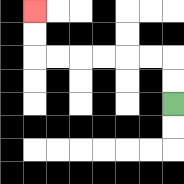{'start': '[7, 4]', 'end': '[1, 0]', 'path_directions': 'U,U,L,L,L,L,L,L,U,U', 'path_coordinates': '[[7, 4], [7, 3], [7, 2], [6, 2], [5, 2], [4, 2], [3, 2], [2, 2], [1, 2], [1, 1], [1, 0]]'}